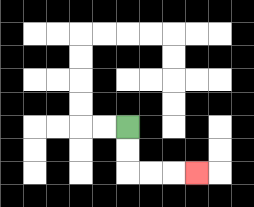{'start': '[5, 5]', 'end': '[8, 7]', 'path_directions': 'D,D,R,R,R', 'path_coordinates': '[[5, 5], [5, 6], [5, 7], [6, 7], [7, 7], [8, 7]]'}